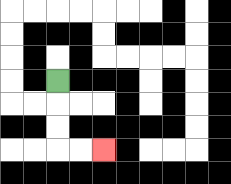{'start': '[2, 3]', 'end': '[4, 6]', 'path_directions': 'D,D,D,R,R', 'path_coordinates': '[[2, 3], [2, 4], [2, 5], [2, 6], [3, 6], [4, 6]]'}